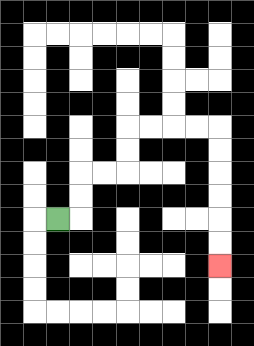{'start': '[2, 9]', 'end': '[9, 11]', 'path_directions': 'R,U,U,R,R,U,U,R,R,R,R,D,D,D,D,D,D', 'path_coordinates': '[[2, 9], [3, 9], [3, 8], [3, 7], [4, 7], [5, 7], [5, 6], [5, 5], [6, 5], [7, 5], [8, 5], [9, 5], [9, 6], [9, 7], [9, 8], [9, 9], [9, 10], [9, 11]]'}